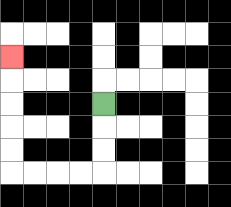{'start': '[4, 4]', 'end': '[0, 2]', 'path_directions': 'D,D,D,L,L,L,L,U,U,U,U,U', 'path_coordinates': '[[4, 4], [4, 5], [4, 6], [4, 7], [3, 7], [2, 7], [1, 7], [0, 7], [0, 6], [0, 5], [0, 4], [0, 3], [0, 2]]'}